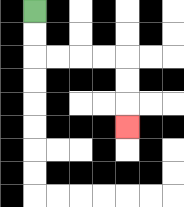{'start': '[1, 0]', 'end': '[5, 5]', 'path_directions': 'D,D,R,R,R,R,D,D,D', 'path_coordinates': '[[1, 0], [1, 1], [1, 2], [2, 2], [3, 2], [4, 2], [5, 2], [5, 3], [5, 4], [5, 5]]'}